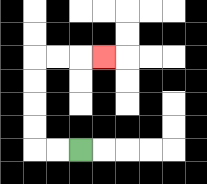{'start': '[3, 6]', 'end': '[4, 2]', 'path_directions': 'L,L,U,U,U,U,R,R,R', 'path_coordinates': '[[3, 6], [2, 6], [1, 6], [1, 5], [1, 4], [1, 3], [1, 2], [2, 2], [3, 2], [4, 2]]'}